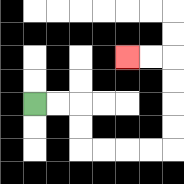{'start': '[1, 4]', 'end': '[5, 2]', 'path_directions': 'R,R,D,D,R,R,R,R,U,U,U,U,L,L', 'path_coordinates': '[[1, 4], [2, 4], [3, 4], [3, 5], [3, 6], [4, 6], [5, 6], [6, 6], [7, 6], [7, 5], [7, 4], [7, 3], [7, 2], [6, 2], [5, 2]]'}